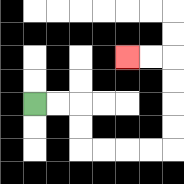{'start': '[1, 4]', 'end': '[5, 2]', 'path_directions': 'R,R,D,D,R,R,R,R,U,U,U,U,L,L', 'path_coordinates': '[[1, 4], [2, 4], [3, 4], [3, 5], [3, 6], [4, 6], [5, 6], [6, 6], [7, 6], [7, 5], [7, 4], [7, 3], [7, 2], [6, 2], [5, 2]]'}